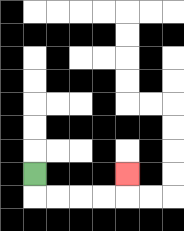{'start': '[1, 7]', 'end': '[5, 7]', 'path_directions': 'D,R,R,R,R,U', 'path_coordinates': '[[1, 7], [1, 8], [2, 8], [3, 8], [4, 8], [5, 8], [5, 7]]'}